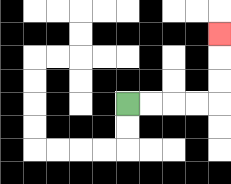{'start': '[5, 4]', 'end': '[9, 1]', 'path_directions': 'R,R,R,R,U,U,U', 'path_coordinates': '[[5, 4], [6, 4], [7, 4], [8, 4], [9, 4], [9, 3], [9, 2], [9, 1]]'}